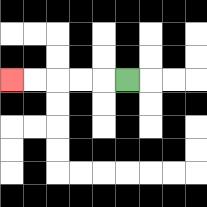{'start': '[5, 3]', 'end': '[0, 3]', 'path_directions': 'L,L,L,L,L', 'path_coordinates': '[[5, 3], [4, 3], [3, 3], [2, 3], [1, 3], [0, 3]]'}